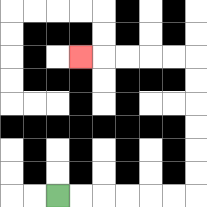{'start': '[2, 8]', 'end': '[3, 2]', 'path_directions': 'R,R,R,R,R,R,U,U,U,U,U,U,L,L,L,L,L', 'path_coordinates': '[[2, 8], [3, 8], [4, 8], [5, 8], [6, 8], [7, 8], [8, 8], [8, 7], [8, 6], [8, 5], [8, 4], [8, 3], [8, 2], [7, 2], [6, 2], [5, 2], [4, 2], [3, 2]]'}